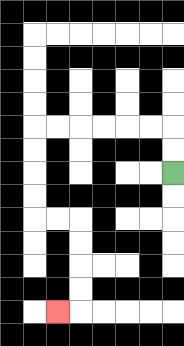{'start': '[7, 7]', 'end': '[2, 13]', 'path_directions': 'U,U,L,L,L,L,L,L,D,D,D,D,R,R,D,D,D,D,L', 'path_coordinates': '[[7, 7], [7, 6], [7, 5], [6, 5], [5, 5], [4, 5], [3, 5], [2, 5], [1, 5], [1, 6], [1, 7], [1, 8], [1, 9], [2, 9], [3, 9], [3, 10], [3, 11], [3, 12], [3, 13], [2, 13]]'}